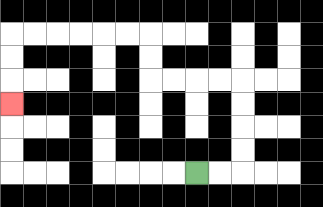{'start': '[8, 7]', 'end': '[0, 4]', 'path_directions': 'R,R,U,U,U,U,L,L,L,L,U,U,L,L,L,L,L,L,D,D,D', 'path_coordinates': '[[8, 7], [9, 7], [10, 7], [10, 6], [10, 5], [10, 4], [10, 3], [9, 3], [8, 3], [7, 3], [6, 3], [6, 2], [6, 1], [5, 1], [4, 1], [3, 1], [2, 1], [1, 1], [0, 1], [0, 2], [0, 3], [0, 4]]'}